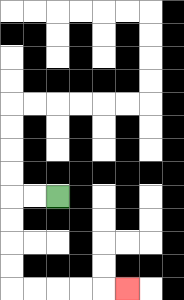{'start': '[2, 8]', 'end': '[5, 12]', 'path_directions': 'L,L,D,D,D,D,R,R,R,R,R', 'path_coordinates': '[[2, 8], [1, 8], [0, 8], [0, 9], [0, 10], [0, 11], [0, 12], [1, 12], [2, 12], [3, 12], [4, 12], [5, 12]]'}